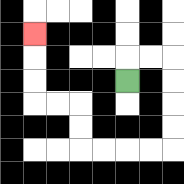{'start': '[5, 3]', 'end': '[1, 1]', 'path_directions': 'U,R,R,D,D,D,D,L,L,L,L,U,U,L,L,U,U,U', 'path_coordinates': '[[5, 3], [5, 2], [6, 2], [7, 2], [7, 3], [7, 4], [7, 5], [7, 6], [6, 6], [5, 6], [4, 6], [3, 6], [3, 5], [3, 4], [2, 4], [1, 4], [1, 3], [1, 2], [1, 1]]'}